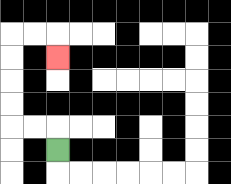{'start': '[2, 6]', 'end': '[2, 2]', 'path_directions': 'U,L,L,U,U,U,U,R,R,D', 'path_coordinates': '[[2, 6], [2, 5], [1, 5], [0, 5], [0, 4], [0, 3], [0, 2], [0, 1], [1, 1], [2, 1], [2, 2]]'}